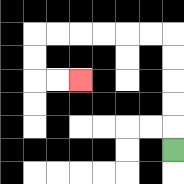{'start': '[7, 6]', 'end': '[3, 3]', 'path_directions': 'U,U,U,U,U,L,L,L,L,L,L,D,D,R,R', 'path_coordinates': '[[7, 6], [7, 5], [7, 4], [7, 3], [7, 2], [7, 1], [6, 1], [5, 1], [4, 1], [3, 1], [2, 1], [1, 1], [1, 2], [1, 3], [2, 3], [3, 3]]'}